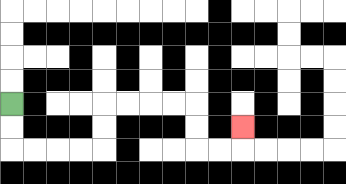{'start': '[0, 4]', 'end': '[10, 5]', 'path_directions': 'D,D,R,R,R,R,U,U,R,R,R,R,D,D,R,R,U', 'path_coordinates': '[[0, 4], [0, 5], [0, 6], [1, 6], [2, 6], [3, 6], [4, 6], [4, 5], [4, 4], [5, 4], [6, 4], [7, 4], [8, 4], [8, 5], [8, 6], [9, 6], [10, 6], [10, 5]]'}